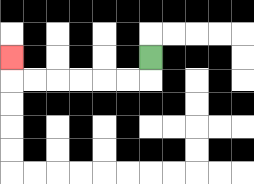{'start': '[6, 2]', 'end': '[0, 2]', 'path_directions': 'D,L,L,L,L,L,L,U', 'path_coordinates': '[[6, 2], [6, 3], [5, 3], [4, 3], [3, 3], [2, 3], [1, 3], [0, 3], [0, 2]]'}